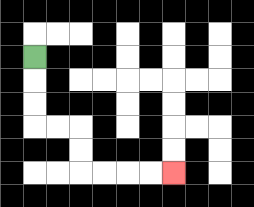{'start': '[1, 2]', 'end': '[7, 7]', 'path_directions': 'D,D,D,R,R,D,D,R,R,R,R', 'path_coordinates': '[[1, 2], [1, 3], [1, 4], [1, 5], [2, 5], [3, 5], [3, 6], [3, 7], [4, 7], [5, 7], [6, 7], [7, 7]]'}